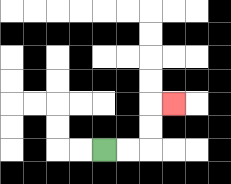{'start': '[4, 6]', 'end': '[7, 4]', 'path_directions': 'R,R,U,U,R', 'path_coordinates': '[[4, 6], [5, 6], [6, 6], [6, 5], [6, 4], [7, 4]]'}